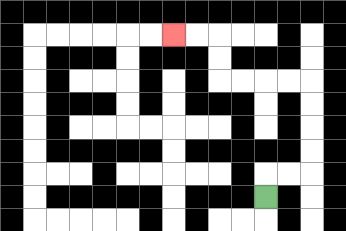{'start': '[11, 8]', 'end': '[7, 1]', 'path_directions': 'U,R,R,U,U,U,U,L,L,L,L,U,U,L,L', 'path_coordinates': '[[11, 8], [11, 7], [12, 7], [13, 7], [13, 6], [13, 5], [13, 4], [13, 3], [12, 3], [11, 3], [10, 3], [9, 3], [9, 2], [9, 1], [8, 1], [7, 1]]'}